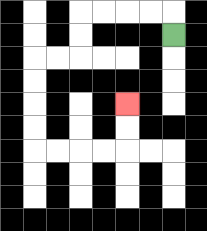{'start': '[7, 1]', 'end': '[5, 4]', 'path_directions': 'U,L,L,L,L,D,D,L,L,D,D,D,D,R,R,R,R,U,U', 'path_coordinates': '[[7, 1], [7, 0], [6, 0], [5, 0], [4, 0], [3, 0], [3, 1], [3, 2], [2, 2], [1, 2], [1, 3], [1, 4], [1, 5], [1, 6], [2, 6], [3, 6], [4, 6], [5, 6], [5, 5], [5, 4]]'}